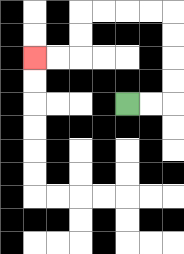{'start': '[5, 4]', 'end': '[1, 2]', 'path_directions': 'R,R,U,U,U,U,L,L,L,L,D,D,L,L', 'path_coordinates': '[[5, 4], [6, 4], [7, 4], [7, 3], [7, 2], [7, 1], [7, 0], [6, 0], [5, 0], [4, 0], [3, 0], [3, 1], [3, 2], [2, 2], [1, 2]]'}